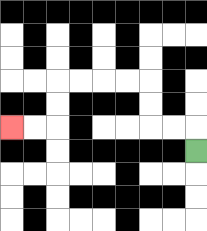{'start': '[8, 6]', 'end': '[0, 5]', 'path_directions': 'U,L,L,U,U,L,L,L,L,D,D,L,L', 'path_coordinates': '[[8, 6], [8, 5], [7, 5], [6, 5], [6, 4], [6, 3], [5, 3], [4, 3], [3, 3], [2, 3], [2, 4], [2, 5], [1, 5], [0, 5]]'}